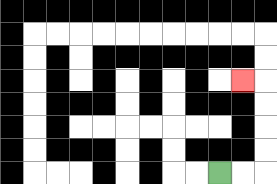{'start': '[9, 7]', 'end': '[10, 3]', 'path_directions': 'R,R,U,U,U,U,L', 'path_coordinates': '[[9, 7], [10, 7], [11, 7], [11, 6], [11, 5], [11, 4], [11, 3], [10, 3]]'}